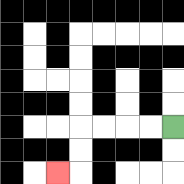{'start': '[7, 5]', 'end': '[2, 7]', 'path_directions': 'L,L,L,L,D,D,L', 'path_coordinates': '[[7, 5], [6, 5], [5, 5], [4, 5], [3, 5], [3, 6], [3, 7], [2, 7]]'}